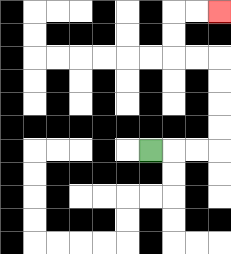{'start': '[6, 6]', 'end': '[9, 0]', 'path_directions': 'R,R,R,U,U,U,U,L,L,U,U,R,R', 'path_coordinates': '[[6, 6], [7, 6], [8, 6], [9, 6], [9, 5], [9, 4], [9, 3], [9, 2], [8, 2], [7, 2], [7, 1], [7, 0], [8, 0], [9, 0]]'}